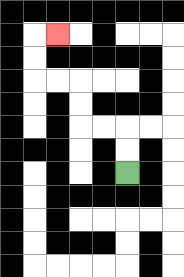{'start': '[5, 7]', 'end': '[2, 1]', 'path_directions': 'U,U,L,L,U,U,L,L,U,U,R', 'path_coordinates': '[[5, 7], [5, 6], [5, 5], [4, 5], [3, 5], [3, 4], [3, 3], [2, 3], [1, 3], [1, 2], [1, 1], [2, 1]]'}